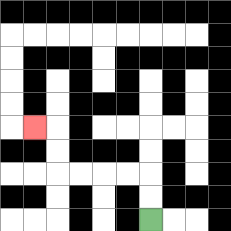{'start': '[6, 9]', 'end': '[1, 5]', 'path_directions': 'U,U,L,L,L,L,U,U,L', 'path_coordinates': '[[6, 9], [6, 8], [6, 7], [5, 7], [4, 7], [3, 7], [2, 7], [2, 6], [2, 5], [1, 5]]'}